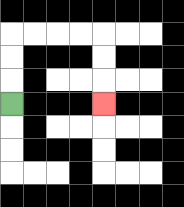{'start': '[0, 4]', 'end': '[4, 4]', 'path_directions': 'U,U,U,R,R,R,R,D,D,D', 'path_coordinates': '[[0, 4], [0, 3], [0, 2], [0, 1], [1, 1], [2, 1], [3, 1], [4, 1], [4, 2], [4, 3], [4, 4]]'}